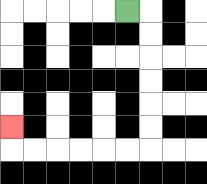{'start': '[5, 0]', 'end': '[0, 5]', 'path_directions': 'R,D,D,D,D,D,D,L,L,L,L,L,L,U', 'path_coordinates': '[[5, 0], [6, 0], [6, 1], [6, 2], [6, 3], [6, 4], [6, 5], [6, 6], [5, 6], [4, 6], [3, 6], [2, 6], [1, 6], [0, 6], [0, 5]]'}